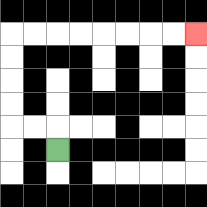{'start': '[2, 6]', 'end': '[8, 1]', 'path_directions': 'U,L,L,U,U,U,U,R,R,R,R,R,R,R,R', 'path_coordinates': '[[2, 6], [2, 5], [1, 5], [0, 5], [0, 4], [0, 3], [0, 2], [0, 1], [1, 1], [2, 1], [3, 1], [4, 1], [5, 1], [6, 1], [7, 1], [8, 1]]'}